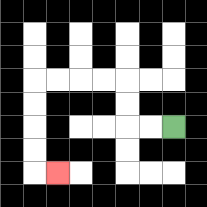{'start': '[7, 5]', 'end': '[2, 7]', 'path_directions': 'L,L,U,U,L,L,L,L,D,D,D,D,R', 'path_coordinates': '[[7, 5], [6, 5], [5, 5], [5, 4], [5, 3], [4, 3], [3, 3], [2, 3], [1, 3], [1, 4], [1, 5], [1, 6], [1, 7], [2, 7]]'}